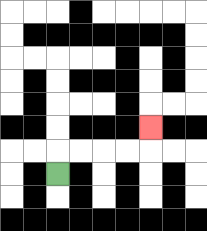{'start': '[2, 7]', 'end': '[6, 5]', 'path_directions': 'U,R,R,R,R,U', 'path_coordinates': '[[2, 7], [2, 6], [3, 6], [4, 6], [5, 6], [6, 6], [6, 5]]'}